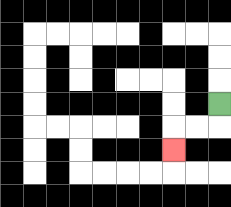{'start': '[9, 4]', 'end': '[7, 6]', 'path_directions': 'D,L,L,D', 'path_coordinates': '[[9, 4], [9, 5], [8, 5], [7, 5], [7, 6]]'}